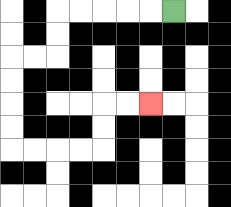{'start': '[7, 0]', 'end': '[6, 4]', 'path_directions': 'L,L,L,L,L,D,D,L,L,D,D,D,D,R,R,R,R,U,U,R,R', 'path_coordinates': '[[7, 0], [6, 0], [5, 0], [4, 0], [3, 0], [2, 0], [2, 1], [2, 2], [1, 2], [0, 2], [0, 3], [0, 4], [0, 5], [0, 6], [1, 6], [2, 6], [3, 6], [4, 6], [4, 5], [4, 4], [5, 4], [6, 4]]'}